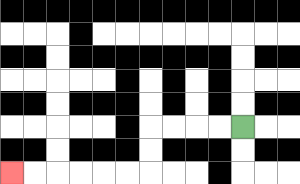{'start': '[10, 5]', 'end': '[0, 7]', 'path_directions': 'L,L,L,L,D,D,L,L,L,L,L,L', 'path_coordinates': '[[10, 5], [9, 5], [8, 5], [7, 5], [6, 5], [6, 6], [6, 7], [5, 7], [4, 7], [3, 7], [2, 7], [1, 7], [0, 7]]'}